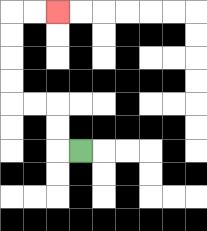{'start': '[3, 6]', 'end': '[2, 0]', 'path_directions': 'L,U,U,L,L,U,U,U,U,R,R', 'path_coordinates': '[[3, 6], [2, 6], [2, 5], [2, 4], [1, 4], [0, 4], [0, 3], [0, 2], [0, 1], [0, 0], [1, 0], [2, 0]]'}